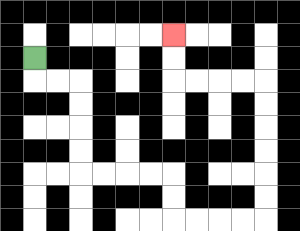{'start': '[1, 2]', 'end': '[7, 1]', 'path_directions': 'D,R,R,D,D,D,D,R,R,R,R,D,D,R,R,R,R,U,U,U,U,U,U,L,L,L,L,U,U', 'path_coordinates': '[[1, 2], [1, 3], [2, 3], [3, 3], [3, 4], [3, 5], [3, 6], [3, 7], [4, 7], [5, 7], [6, 7], [7, 7], [7, 8], [7, 9], [8, 9], [9, 9], [10, 9], [11, 9], [11, 8], [11, 7], [11, 6], [11, 5], [11, 4], [11, 3], [10, 3], [9, 3], [8, 3], [7, 3], [7, 2], [7, 1]]'}